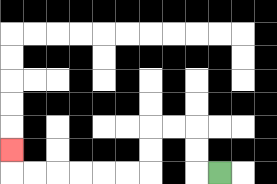{'start': '[9, 7]', 'end': '[0, 6]', 'path_directions': 'L,U,U,L,L,D,D,L,L,L,L,L,L,U', 'path_coordinates': '[[9, 7], [8, 7], [8, 6], [8, 5], [7, 5], [6, 5], [6, 6], [6, 7], [5, 7], [4, 7], [3, 7], [2, 7], [1, 7], [0, 7], [0, 6]]'}